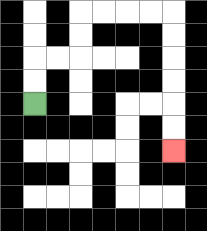{'start': '[1, 4]', 'end': '[7, 6]', 'path_directions': 'U,U,R,R,U,U,R,R,R,R,D,D,D,D,D,D', 'path_coordinates': '[[1, 4], [1, 3], [1, 2], [2, 2], [3, 2], [3, 1], [3, 0], [4, 0], [5, 0], [6, 0], [7, 0], [7, 1], [7, 2], [7, 3], [7, 4], [7, 5], [7, 6]]'}